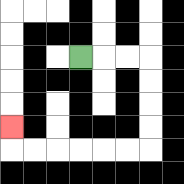{'start': '[3, 2]', 'end': '[0, 5]', 'path_directions': 'R,R,R,D,D,D,D,L,L,L,L,L,L,U', 'path_coordinates': '[[3, 2], [4, 2], [5, 2], [6, 2], [6, 3], [6, 4], [6, 5], [6, 6], [5, 6], [4, 6], [3, 6], [2, 6], [1, 6], [0, 6], [0, 5]]'}